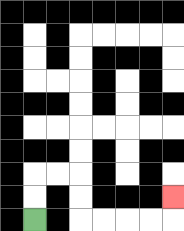{'start': '[1, 9]', 'end': '[7, 8]', 'path_directions': 'U,U,R,R,D,D,R,R,R,R,U', 'path_coordinates': '[[1, 9], [1, 8], [1, 7], [2, 7], [3, 7], [3, 8], [3, 9], [4, 9], [5, 9], [6, 9], [7, 9], [7, 8]]'}